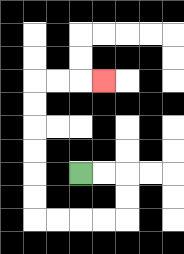{'start': '[3, 7]', 'end': '[4, 3]', 'path_directions': 'R,R,D,D,L,L,L,L,U,U,U,U,U,U,R,R,R', 'path_coordinates': '[[3, 7], [4, 7], [5, 7], [5, 8], [5, 9], [4, 9], [3, 9], [2, 9], [1, 9], [1, 8], [1, 7], [1, 6], [1, 5], [1, 4], [1, 3], [2, 3], [3, 3], [4, 3]]'}